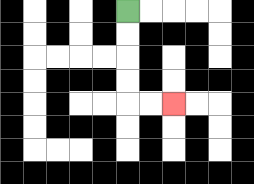{'start': '[5, 0]', 'end': '[7, 4]', 'path_directions': 'D,D,D,D,R,R', 'path_coordinates': '[[5, 0], [5, 1], [5, 2], [5, 3], [5, 4], [6, 4], [7, 4]]'}